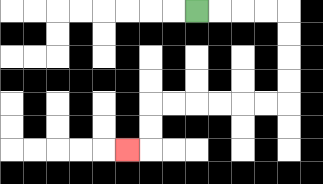{'start': '[8, 0]', 'end': '[5, 6]', 'path_directions': 'R,R,R,R,D,D,D,D,L,L,L,L,L,L,D,D,L', 'path_coordinates': '[[8, 0], [9, 0], [10, 0], [11, 0], [12, 0], [12, 1], [12, 2], [12, 3], [12, 4], [11, 4], [10, 4], [9, 4], [8, 4], [7, 4], [6, 4], [6, 5], [6, 6], [5, 6]]'}